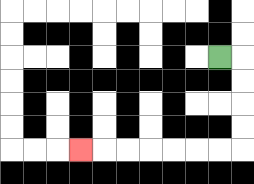{'start': '[9, 2]', 'end': '[3, 6]', 'path_directions': 'R,D,D,D,D,L,L,L,L,L,L,L', 'path_coordinates': '[[9, 2], [10, 2], [10, 3], [10, 4], [10, 5], [10, 6], [9, 6], [8, 6], [7, 6], [6, 6], [5, 6], [4, 6], [3, 6]]'}